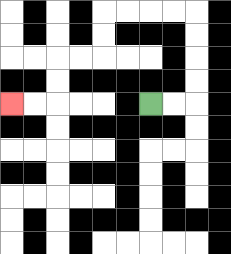{'start': '[6, 4]', 'end': '[0, 4]', 'path_directions': 'R,R,U,U,U,U,L,L,L,L,D,D,L,L,D,D,L,L', 'path_coordinates': '[[6, 4], [7, 4], [8, 4], [8, 3], [8, 2], [8, 1], [8, 0], [7, 0], [6, 0], [5, 0], [4, 0], [4, 1], [4, 2], [3, 2], [2, 2], [2, 3], [2, 4], [1, 4], [0, 4]]'}